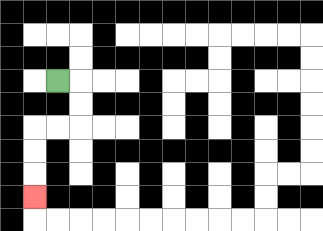{'start': '[2, 3]', 'end': '[1, 8]', 'path_directions': 'R,D,D,L,L,D,D,D', 'path_coordinates': '[[2, 3], [3, 3], [3, 4], [3, 5], [2, 5], [1, 5], [1, 6], [1, 7], [1, 8]]'}